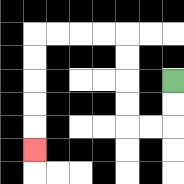{'start': '[7, 3]', 'end': '[1, 6]', 'path_directions': 'D,D,L,L,U,U,U,U,L,L,L,L,D,D,D,D,D', 'path_coordinates': '[[7, 3], [7, 4], [7, 5], [6, 5], [5, 5], [5, 4], [5, 3], [5, 2], [5, 1], [4, 1], [3, 1], [2, 1], [1, 1], [1, 2], [1, 3], [1, 4], [1, 5], [1, 6]]'}